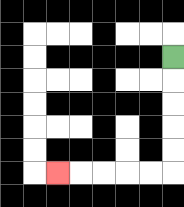{'start': '[7, 2]', 'end': '[2, 7]', 'path_directions': 'D,D,D,D,D,L,L,L,L,L', 'path_coordinates': '[[7, 2], [7, 3], [7, 4], [7, 5], [7, 6], [7, 7], [6, 7], [5, 7], [4, 7], [3, 7], [2, 7]]'}